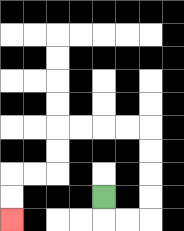{'start': '[4, 8]', 'end': '[0, 9]', 'path_directions': 'D,R,R,U,U,U,U,L,L,L,L,D,D,L,L,D,D', 'path_coordinates': '[[4, 8], [4, 9], [5, 9], [6, 9], [6, 8], [6, 7], [6, 6], [6, 5], [5, 5], [4, 5], [3, 5], [2, 5], [2, 6], [2, 7], [1, 7], [0, 7], [0, 8], [0, 9]]'}